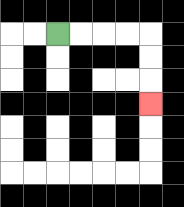{'start': '[2, 1]', 'end': '[6, 4]', 'path_directions': 'R,R,R,R,D,D,D', 'path_coordinates': '[[2, 1], [3, 1], [4, 1], [5, 1], [6, 1], [6, 2], [6, 3], [6, 4]]'}